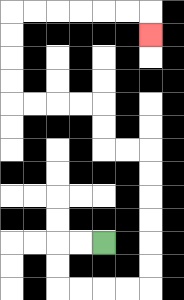{'start': '[4, 10]', 'end': '[6, 1]', 'path_directions': 'L,L,D,D,R,R,R,R,U,U,U,U,U,U,L,L,U,U,L,L,L,L,U,U,U,U,R,R,R,R,R,R,D', 'path_coordinates': '[[4, 10], [3, 10], [2, 10], [2, 11], [2, 12], [3, 12], [4, 12], [5, 12], [6, 12], [6, 11], [6, 10], [6, 9], [6, 8], [6, 7], [6, 6], [5, 6], [4, 6], [4, 5], [4, 4], [3, 4], [2, 4], [1, 4], [0, 4], [0, 3], [0, 2], [0, 1], [0, 0], [1, 0], [2, 0], [3, 0], [4, 0], [5, 0], [6, 0], [6, 1]]'}